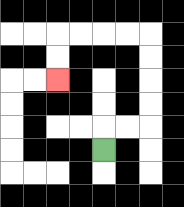{'start': '[4, 6]', 'end': '[2, 3]', 'path_directions': 'U,R,R,U,U,U,U,L,L,L,L,D,D', 'path_coordinates': '[[4, 6], [4, 5], [5, 5], [6, 5], [6, 4], [6, 3], [6, 2], [6, 1], [5, 1], [4, 1], [3, 1], [2, 1], [2, 2], [2, 3]]'}